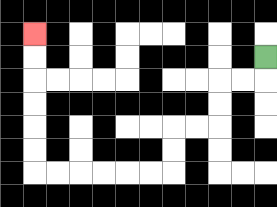{'start': '[11, 2]', 'end': '[1, 1]', 'path_directions': 'D,L,L,D,D,L,L,D,D,L,L,L,L,L,L,U,U,U,U,U,U', 'path_coordinates': '[[11, 2], [11, 3], [10, 3], [9, 3], [9, 4], [9, 5], [8, 5], [7, 5], [7, 6], [7, 7], [6, 7], [5, 7], [4, 7], [3, 7], [2, 7], [1, 7], [1, 6], [1, 5], [1, 4], [1, 3], [1, 2], [1, 1]]'}